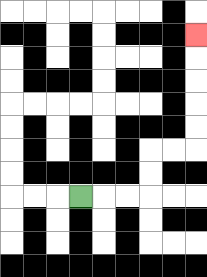{'start': '[3, 8]', 'end': '[8, 1]', 'path_directions': 'R,R,R,U,U,R,R,U,U,U,U,U', 'path_coordinates': '[[3, 8], [4, 8], [5, 8], [6, 8], [6, 7], [6, 6], [7, 6], [8, 6], [8, 5], [8, 4], [8, 3], [8, 2], [8, 1]]'}